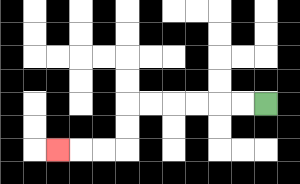{'start': '[11, 4]', 'end': '[2, 6]', 'path_directions': 'L,L,L,L,L,L,D,D,L,L,L', 'path_coordinates': '[[11, 4], [10, 4], [9, 4], [8, 4], [7, 4], [6, 4], [5, 4], [5, 5], [5, 6], [4, 6], [3, 6], [2, 6]]'}